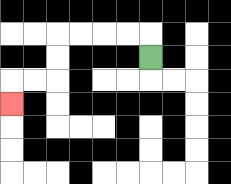{'start': '[6, 2]', 'end': '[0, 4]', 'path_directions': 'U,L,L,L,L,D,D,L,L,D', 'path_coordinates': '[[6, 2], [6, 1], [5, 1], [4, 1], [3, 1], [2, 1], [2, 2], [2, 3], [1, 3], [0, 3], [0, 4]]'}